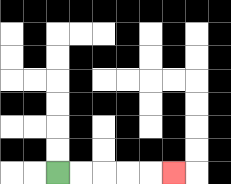{'start': '[2, 7]', 'end': '[7, 7]', 'path_directions': 'R,R,R,R,R', 'path_coordinates': '[[2, 7], [3, 7], [4, 7], [5, 7], [6, 7], [7, 7]]'}